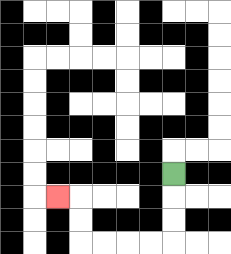{'start': '[7, 7]', 'end': '[2, 8]', 'path_directions': 'D,D,D,L,L,L,L,U,U,L', 'path_coordinates': '[[7, 7], [7, 8], [7, 9], [7, 10], [6, 10], [5, 10], [4, 10], [3, 10], [3, 9], [3, 8], [2, 8]]'}